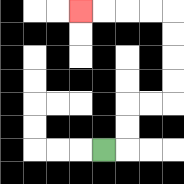{'start': '[4, 6]', 'end': '[3, 0]', 'path_directions': 'R,U,U,R,R,U,U,U,U,L,L,L,L', 'path_coordinates': '[[4, 6], [5, 6], [5, 5], [5, 4], [6, 4], [7, 4], [7, 3], [7, 2], [7, 1], [7, 0], [6, 0], [5, 0], [4, 0], [3, 0]]'}